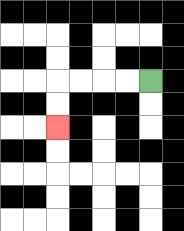{'start': '[6, 3]', 'end': '[2, 5]', 'path_directions': 'L,L,L,L,D,D', 'path_coordinates': '[[6, 3], [5, 3], [4, 3], [3, 3], [2, 3], [2, 4], [2, 5]]'}